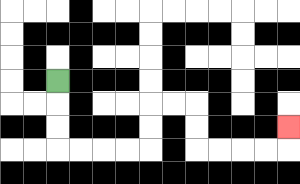{'start': '[2, 3]', 'end': '[12, 5]', 'path_directions': 'D,D,D,R,R,R,R,U,U,R,R,D,D,R,R,R,R,U', 'path_coordinates': '[[2, 3], [2, 4], [2, 5], [2, 6], [3, 6], [4, 6], [5, 6], [6, 6], [6, 5], [6, 4], [7, 4], [8, 4], [8, 5], [8, 6], [9, 6], [10, 6], [11, 6], [12, 6], [12, 5]]'}